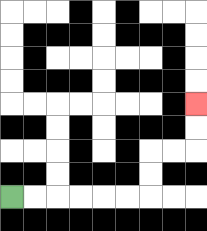{'start': '[0, 8]', 'end': '[8, 4]', 'path_directions': 'R,R,R,R,R,R,U,U,R,R,U,U', 'path_coordinates': '[[0, 8], [1, 8], [2, 8], [3, 8], [4, 8], [5, 8], [6, 8], [6, 7], [6, 6], [7, 6], [8, 6], [8, 5], [8, 4]]'}